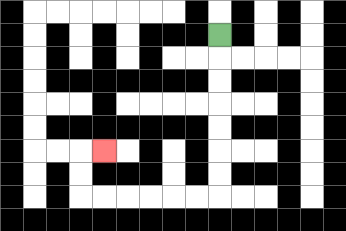{'start': '[9, 1]', 'end': '[4, 6]', 'path_directions': 'D,D,D,D,D,D,D,L,L,L,L,L,L,U,U,R', 'path_coordinates': '[[9, 1], [9, 2], [9, 3], [9, 4], [9, 5], [9, 6], [9, 7], [9, 8], [8, 8], [7, 8], [6, 8], [5, 8], [4, 8], [3, 8], [3, 7], [3, 6], [4, 6]]'}